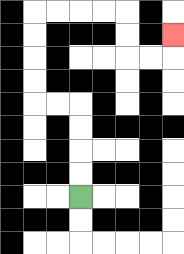{'start': '[3, 8]', 'end': '[7, 1]', 'path_directions': 'U,U,U,U,L,L,U,U,U,U,R,R,R,R,D,D,R,R,U', 'path_coordinates': '[[3, 8], [3, 7], [3, 6], [3, 5], [3, 4], [2, 4], [1, 4], [1, 3], [1, 2], [1, 1], [1, 0], [2, 0], [3, 0], [4, 0], [5, 0], [5, 1], [5, 2], [6, 2], [7, 2], [7, 1]]'}